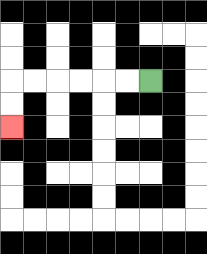{'start': '[6, 3]', 'end': '[0, 5]', 'path_directions': 'L,L,L,L,L,L,D,D', 'path_coordinates': '[[6, 3], [5, 3], [4, 3], [3, 3], [2, 3], [1, 3], [0, 3], [0, 4], [0, 5]]'}